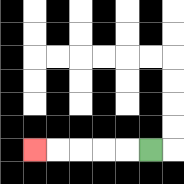{'start': '[6, 6]', 'end': '[1, 6]', 'path_directions': 'L,L,L,L,L', 'path_coordinates': '[[6, 6], [5, 6], [4, 6], [3, 6], [2, 6], [1, 6]]'}